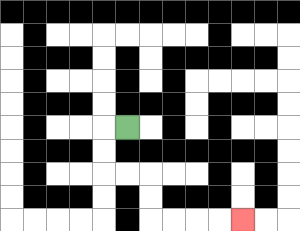{'start': '[5, 5]', 'end': '[10, 9]', 'path_directions': 'L,D,D,R,R,D,D,R,R,R,R', 'path_coordinates': '[[5, 5], [4, 5], [4, 6], [4, 7], [5, 7], [6, 7], [6, 8], [6, 9], [7, 9], [8, 9], [9, 9], [10, 9]]'}